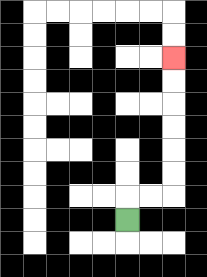{'start': '[5, 9]', 'end': '[7, 2]', 'path_directions': 'U,R,R,U,U,U,U,U,U', 'path_coordinates': '[[5, 9], [5, 8], [6, 8], [7, 8], [7, 7], [7, 6], [7, 5], [7, 4], [7, 3], [7, 2]]'}